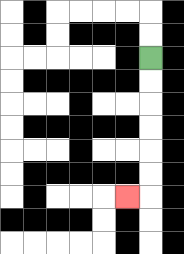{'start': '[6, 2]', 'end': '[5, 8]', 'path_directions': 'D,D,D,D,D,D,L', 'path_coordinates': '[[6, 2], [6, 3], [6, 4], [6, 5], [6, 6], [6, 7], [6, 8], [5, 8]]'}